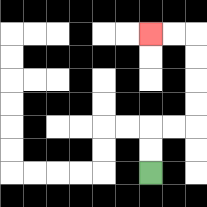{'start': '[6, 7]', 'end': '[6, 1]', 'path_directions': 'U,U,R,R,U,U,U,U,L,L', 'path_coordinates': '[[6, 7], [6, 6], [6, 5], [7, 5], [8, 5], [8, 4], [8, 3], [8, 2], [8, 1], [7, 1], [6, 1]]'}